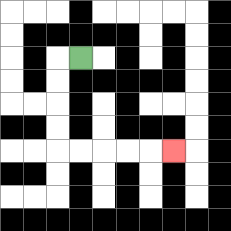{'start': '[3, 2]', 'end': '[7, 6]', 'path_directions': 'L,D,D,D,D,R,R,R,R,R', 'path_coordinates': '[[3, 2], [2, 2], [2, 3], [2, 4], [2, 5], [2, 6], [3, 6], [4, 6], [5, 6], [6, 6], [7, 6]]'}